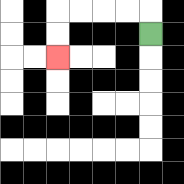{'start': '[6, 1]', 'end': '[2, 2]', 'path_directions': 'U,L,L,L,L,D,D', 'path_coordinates': '[[6, 1], [6, 0], [5, 0], [4, 0], [3, 0], [2, 0], [2, 1], [2, 2]]'}